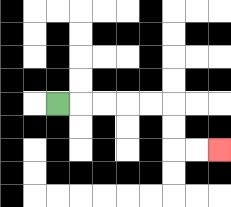{'start': '[2, 4]', 'end': '[9, 6]', 'path_directions': 'R,R,R,R,R,D,D,R,R', 'path_coordinates': '[[2, 4], [3, 4], [4, 4], [5, 4], [6, 4], [7, 4], [7, 5], [7, 6], [8, 6], [9, 6]]'}